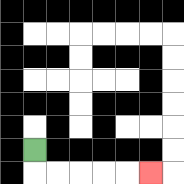{'start': '[1, 6]', 'end': '[6, 7]', 'path_directions': 'D,R,R,R,R,R', 'path_coordinates': '[[1, 6], [1, 7], [2, 7], [3, 7], [4, 7], [5, 7], [6, 7]]'}